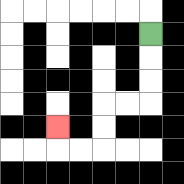{'start': '[6, 1]', 'end': '[2, 5]', 'path_directions': 'D,D,D,L,L,D,D,L,L,U', 'path_coordinates': '[[6, 1], [6, 2], [6, 3], [6, 4], [5, 4], [4, 4], [4, 5], [4, 6], [3, 6], [2, 6], [2, 5]]'}